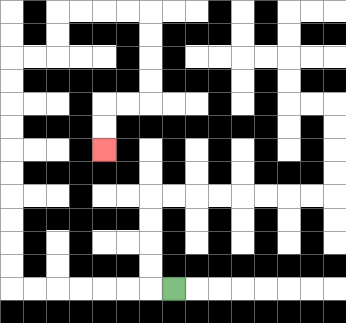{'start': '[7, 12]', 'end': '[4, 6]', 'path_directions': 'L,L,L,L,L,L,L,U,U,U,U,U,U,U,U,U,U,R,R,U,U,R,R,R,R,D,D,D,D,L,L,D,D', 'path_coordinates': '[[7, 12], [6, 12], [5, 12], [4, 12], [3, 12], [2, 12], [1, 12], [0, 12], [0, 11], [0, 10], [0, 9], [0, 8], [0, 7], [0, 6], [0, 5], [0, 4], [0, 3], [0, 2], [1, 2], [2, 2], [2, 1], [2, 0], [3, 0], [4, 0], [5, 0], [6, 0], [6, 1], [6, 2], [6, 3], [6, 4], [5, 4], [4, 4], [4, 5], [4, 6]]'}